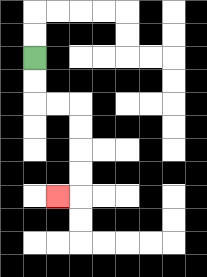{'start': '[1, 2]', 'end': '[2, 8]', 'path_directions': 'D,D,R,R,D,D,D,D,L', 'path_coordinates': '[[1, 2], [1, 3], [1, 4], [2, 4], [3, 4], [3, 5], [3, 6], [3, 7], [3, 8], [2, 8]]'}